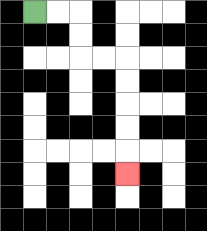{'start': '[1, 0]', 'end': '[5, 7]', 'path_directions': 'R,R,D,D,R,R,D,D,D,D,D', 'path_coordinates': '[[1, 0], [2, 0], [3, 0], [3, 1], [3, 2], [4, 2], [5, 2], [5, 3], [5, 4], [5, 5], [5, 6], [5, 7]]'}